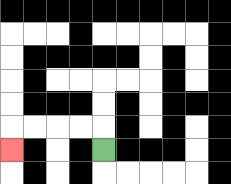{'start': '[4, 6]', 'end': '[0, 6]', 'path_directions': 'U,L,L,L,L,D', 'path_coordinates': '[[4, 6], [4, 5], [3, 5], [2, 5], [1, 5], [0, 5], [0, 6]]'}